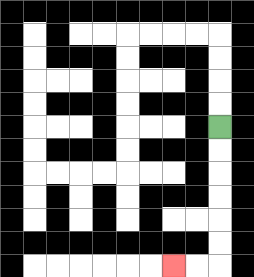{'start': '[9, 5]', 'end': '[7, 11]', 'path_directions': 'D,D,D,D,D,D,L,L', 'path_coordinates': '[[9, 5], [9, 6], [9, 7], [9, 8], [9, 9], [9, 10], [9, 11], [8, 11], [7, 11]]'}